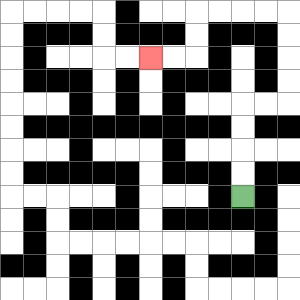{'start': '[10, 8]', 'end': '[6, 2]', 'path_directions': 'U,U,U,U,R,R,U,U,U,U,L,L,L,L,D,D,L,L', 'path_coordinates': '[[10, 8], [10, 7], [10, 6], [10, 5], [10, 4], [11, 4], [12, 4], [12, 3], [12, 2], [12, 1], [12, 0], [11, 0], [10, 0], [9, 0], [8, 0], [8, 1], [8, 2], [7, 2], [6, 2]]'}